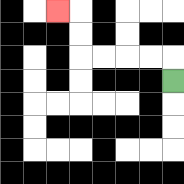{'start': '[7, 3]', 'end': '[2, 0]', 'path_directions': 'U,L,L,L,L,U,U,L', 'path_coordinates': '[[7, 3], [7, 2], [6, 2], [5, 2], [4, 2], [3, 2], [3, 1], [3, 0], [2, 0]]'}